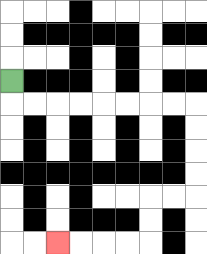{'start': '[0, 3]', 'end': '[2, 10]', 'path_directions': 'D,R,R,R,R,R,R,R,R,D,D,D,D,L,L,D,D,L,L,L,L', 'path_coordinates': '[[0, 3], [0, 4], [1, 4], [2, 4], [3, 4], [4, 4], [5, 4], [6, 4], [7, 4], [8, 4], [8, 5], [8, 6], [8, 7], [8, 8], [7, 8], [6, 8], [6, 9], [6, 10], [5, 10], [4, 10], [3, 10], [2, 10]]'}